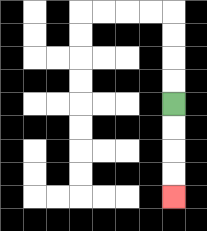{'start': '[7, 4]', 'end': '[7, 8]', 'path_directions': 'D,D,D,D', 'path_coordinates': '[[7, 4], [7, 5], [7, 6], [7, 7], [7, 8]]'}